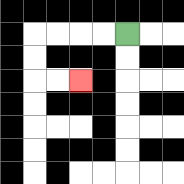{'start': '[5, 1]', 'end': '[3, 3]', 'path_directions': 'L,L,L,L,D,D,R,R', 'path_coordinates': '[[5, 1], [4, 1], [3, 1], [2, 1], [1, 1], [1, 2], [1, 3], [2, 3], [3, 3]]'}